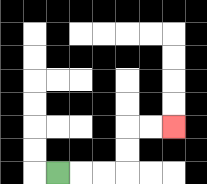{'start': '[2, 7]', 'end': '[7, 5]', 'path_directions': 'R,R,R,U,U,R,R', 'path_coordinates': '[[2, 7], [3, 7], [4, 7], [5, 7], [5, 6], [5, 5], [6, 5], [7, 5]]'}